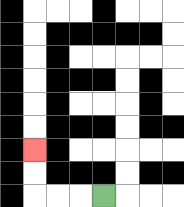{'start': '[4, 8]', 'end': '[1, 6]', 'path_directions': 'L,L,L,U,U', 'path_coordinates': '[[4, 8], [3, 8], [2, 8], [1, 8], [1, 7], [1, 6]]'}